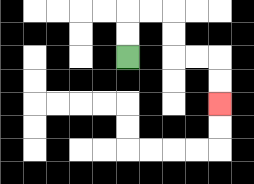{'start': '[5, 2]', 'end': '[9, 4]', 'path_directions': 'U,U,R,R,D,D,R,R,D,D', 'path_coordinates': '[[5, 2], [5, 1], [5, 0], [6, 0], [7, 0], [7, 1], [7, 2], [8, 2], [9, 2], [9, 3], [9, 4]]'}